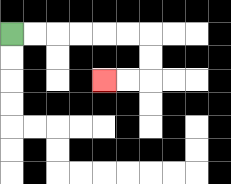{'start': '[0, 1]', 'end': '[4, 3]', 'path_directions': 'R,R,R,R,R,R,D,D,L,L', 'path_coordinates': '[[0, 1], [1, 1], [2, 1], [3, 1], [4, 1], [5, 1], [6, 1], [6, 2], [6, 3], [5, 3], [4, 3]]'}